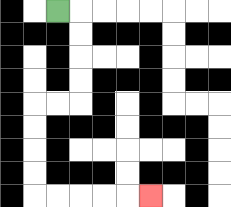{'start': '[2, 0]', 'end': '[6, 8]', 'path_directions': 'R,D,D,D,D,L,L,D,D,D,D,R,R,R,R,R', 'path_coordinates': '[[2, 0], [3, 0], [3, 1], [3, 2], [3, 3], [3, 4], [2, 4], [1, 4], [1, 5], [1, 6], [1, 7], [1, 8], [2, 8], [3, 8], [4, 8], [5, 8], [6, 8]]'}